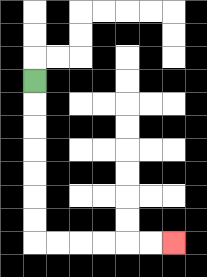{'start': '[1, 3]', 'end': '[7, 10]', 'path_directions': 'D,D,D,D,D,D,D,R,R,R,R,R,R', 'path_coordinates': '[[1, 3], [1, 4], [1, 5], [1, 6], [1, 7], [1, 8], [1, 9], [1, 10], [2, 10], [3, 10], [4, 10], [5, 10], [6, 10], [7, 10]]'}